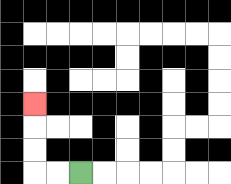{'start': '[3, 7]', 'end': '[1, 4]', 'path_directions': 'L,L,U,U,U', 'path_coordinates': '[[3, 7], [2, 7], [1, 7], [1, 6], [1, 5], [1, 4]]'}